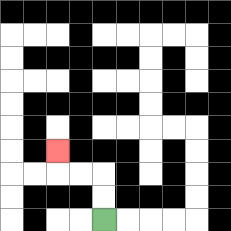{'start': '[4, 9]', 'end': '[2, 6]', 'path_directions': 'U,U,L,L,U', 'path_coordinates': '[[4, 9], [4, 8], [4, 7], [3, 7], [2, 7], [2, 6]]'}